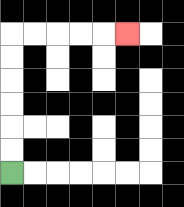{'start': '[0, 7]', 'end': '[5, 1]', 'path_directions': 'U,U,U,U,U,U,R,R,R,R,R', 'path_coordinates': '[[0, 7], [0, 6], [0, 5], [0, 4], [0, 3], [0, 2], [0, 1], [1, 1], [2, 1], [3, 1], [4, 1], [5, 1]]'}